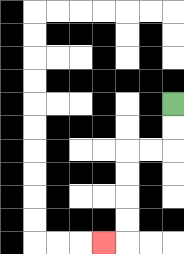{'start': '[7, 4]', 'end': '[4, 10]', 'path_directions': 'D,D,L,L,D,D,D,D,L', 'path_coordinates': '[[7, 4], [7, 5], [7, 6], [6, 6], [5, 6], [5, 7], [5, 8], [5, 9], [5, 10], [4, 10]]'}